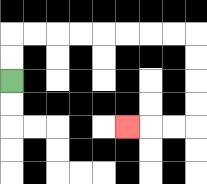{'start': '[0, 3]', 'end': '[5, 5]', 'path_directions': 'U,U,R,R,R,R,R,R,R,R,D,D,D,D,L,L,L', 'path_coordinates': '[[0, 3], [0, 2], [0, 1], [1, 1], [2, 1], [3, 1], [4, 1], [5, 1], [6, 1], [7, 1], [8, 1], [8, 2], [8, 3], [8, 4], [8, 5], [7, 5], [6, 5], [5, 5]]'}